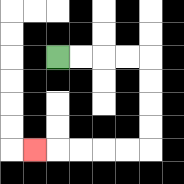{'start': '[2, 2]', 'end': '[1, 6]', 'path_directions': 'R,R,R,R,D,D,D,D,L,L,L,L,L', 'path_coordinates': '[[2, 2], [3, 2], [4, 2], [5, 2], [6, 2], [6, 3], [6, 4], [6, 5], [6, 6], [5, 6], [4, 6], [3, 6], [2, 6], [1, 6]]'}